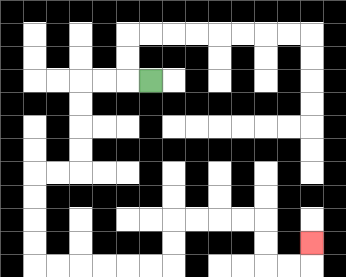{'start': '[6, 3]', 'end': '[13, 10]', 'path_directions': 'L,L,L,D,D,D,D,L,L,D,D,D,D,R,R,R,R,R,R,U,U,R,R,R,R,D,D,R,R,U', 'path_coordinates': '[[6, 3], [5, 3], [4, 3], [3, 3], [3, 4], [3, 5], [3, 6], [3, 7], [2, 7], [1, 7], [1, 8], [1, 9], [1, 10], [1, 11], [2, 11], [3, 11], [4, 11], [5, 11], [6, 11], [7, 11], [7, 10], [7, 9], [8, 9], [9, 9], [10, 9], [11, 9], [11, 10], [11, 11], [12, 11], [13, 11], [13, 10]]'}